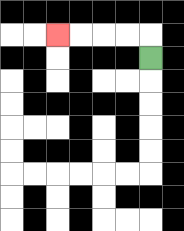{'start': '[6, 2]', 'end': '[2, 1]', 'path_directions': 'U,L,L,L,L', 'path_coordinates': '[[6, 2], [6, 1], [5, 1], [4, 1], [3, 1], [2, 1]]'}